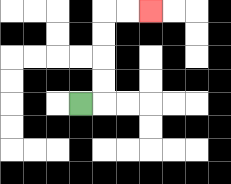{'start': '[3, 4]', 'end': '[6, 0]', 'path_directions': 'R,U,U,U,U,R,R', 'path_coordinates': '[[3, 4], [4, 4], [4, 3], [4, 2], [4, 1], [4, 0], [5, 0], [6, 0]]'}